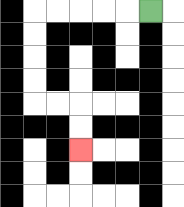{'start': '[6, 0]', 'end': '[3, 6]', 'path_directions': 'L,L,L,L,L,D,D,D,D,R,R,D,D', 'path_coordinates': '[[6, 0], [5, 0], [4, 0], [3, 0], [2, 0], [1, 0], [1, 1], [1, 2], [1, 3], [1, 4], [2, 4], [3, 4], [3, 5], [3, 6]]'}